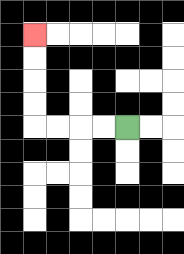{'start': '[5, 5]', 'end': '[1, 1]', 'path_directions': 'L,L,L,L,U,U,U,U', 'path_coordinates': '[[5, 5], [4, 5], [3, 5], [2, 5], [1, 5], [1, 4], [1, 3], [1, 2], [1, 1]]'}